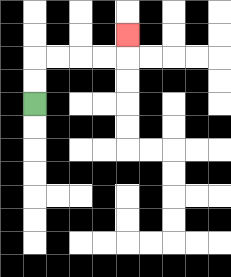{'start': '[1, 4]', 'end': '[5, 1]', 'path_directions': 'U,U,R,R,R,R,U', 'path_coordinates': '[[1, 4], [1, 3], [1, 2], [2, 2], [3, 2], [4, 2], [5, 2], [5, 1]]'}